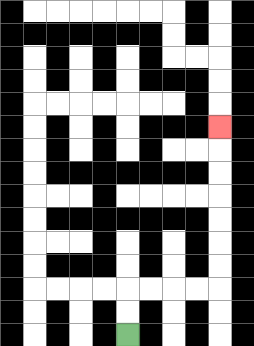{'start': '[5, 14]', 'end': '[9, 5]', 'path_directions': 'U,U,R,R,R,R,U,U,U,U,U,U,U', 'path_coordinates': '[[5, 14], [5, 13], [5, 12], [6, 12], [7, 12], [8, 12], [9, 12], [9, 11], [9, 10], [9, 9], [9, 8], [9, 7], [9, 6], [9, 5]]'}